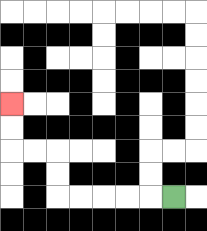{'start': '[7, 8]', 'end': '[0, 4]', 'path_directions': 'L,L,L,L,L,U,U,L,L,U,U', 'path_coordinates': '[[7, 8], [6, 8], [5, 8], [4, 8], [3, 8], [2, 8], [2, 7], [2, 6], [1, 6], [0, 6], [0, 5], [0, 4]]'}